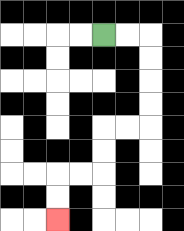{'start': '[4, 1]', 'end': '[2, 9]', 'path_directions': 'R,R,D,D,D,D,L,L,D,D,L,L,D,D', 'path_coordinates': '[[4, 1], [5, 1], [6, 1], [6, 2], [6, 3], [6, 4], [6, 5], [5, 5], [4, 5], [4, 6], [4, 7], [3, 7], [2, 7], [2, 8], [2, 9]]'}